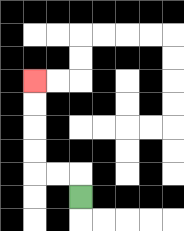{'start': '[3, 8]', 'end': '[1, 3]', 'path_directions': 'U,L,L,U,U,U,U', 'path_coordinates': '[[3, 8], [3, 7], [2, 7], [1, 7], [1, 6], [1, 5], [1, 4], [1, 3]]'}